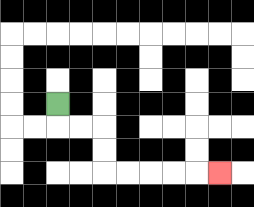{'start': '[2, 4]', 'end': '[9, 7]', 'path_directions': 'D,R,R,D,D,R,R,R,R,R', 'path_coordinates': '[[2, 4], [2, 5], [3, 5], [4, 5], [4, 6], [4, 7], [5, 7], [6, 7], [7, 7], [8, 7], [9, 7]]'}